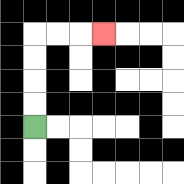{'start': '[1, 5]', 'end': '[4, 1]', 'path_directions': 'U,U,U,U,R,R,R', 'path_coordinates': '[[1, 5], [1, 4], [1, 3], [1, 2], [1, 1], [2, 1], [3, 1], [4, 1]]'}